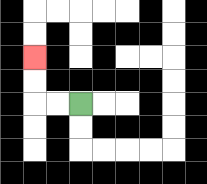{'start': '[3, 4]', 'end': '[1, 2]', 'path_directions': 'L,L,U,U', 'path_coordinates': '[[3, 4], [2, 4], [1, 4], [1, 3], [1, 2]]'}